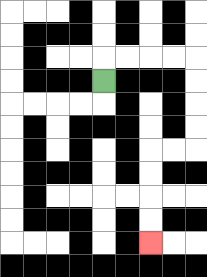{'start': '[4, 3]', 'end': '[6, 10]', 'path_directions': 'U,R,R,R,R,D,D,D,D,L,L,D,D,D,D', 'path_coordinates': '[[4, 3], [4, 2], [5, 2], [6, 2], [7, 2], [8, 2], [8, 3], [8, 4], [8, 5], [8, 6], [7, 6], [6, 6], [6, 7], [6, 8], [6, 9], [6, 10]]'}